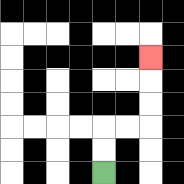{'start': '[4, 7]', 'end': '[6, 2]', 'path_directions': 'U,U,R,R,U,U,U', 'path_coordinates': '[[4, 7], [4, 6], [4, 5], [5, 5], [6, 5], [6, 4], [6, 3], [6, 2]]'}